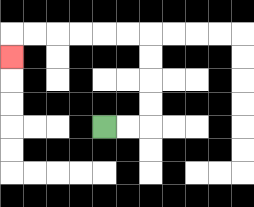{'start': '[4, 5]', 'end': '[0, 2]', 'path_directions': 'R,R,U,U,U,U,L,L,L,L,L,L,D', 'path_coordinates': '[[4, 5], [5, 5], [6, 5], [6, 4], [6, 3], [6, 2], [6, 1], [5, 1], [4, 1], [3, 1], [2, 1], [1, 1], [0, 1], [0, 2]]'}